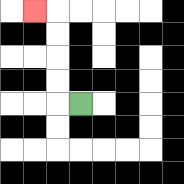{'start': '[3, 4]', 'end': '[1, 0]', 'path_directions': 'L,U,U,U,U,L', 'path_coordinates': '[[3, 4], [2, 4], [2, 3], [2, 2], [2, 1], [2, 0], [1, 0]]'}